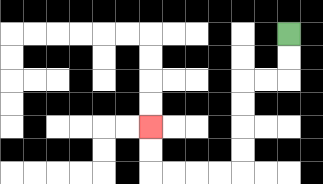{'start': '[12, 1]', 'end': '[6, 5]', 'path_directions': 'D,D,L,L,D,D,D,D,L,L,L,L,U,U', 'path_coordinates': '[[12, 1], [12, 2], [12, 3], [11, 3], [10, 3], [10, 4], [10, 5], [10, 6], [10, 7], [9, 7], [8, 7], [7, 7], [6, 7], [6, 6], [6, 5]]'}